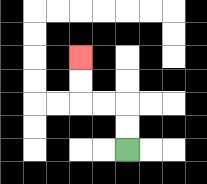{'start': '[5, 6]', 'end': '[3, 2]', 'path_directions': 'U,U,L,L,U,U', 'path_coordinates': '[[5, 6], [5, 5], [5, 4], [4, 4], [3, 4], [3, 3], [3, 2]]'}